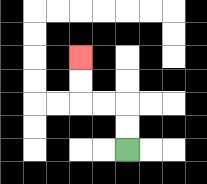{'start': '[5, 6]', 'end': '[3, 2]', 'path_directions': 'U,U,L,L,U,U', 'path_coordinates': '[[5, 6], [5, 5], [5, 4], [4, 4], [3, 4], [3, 3], [3, 2]]'}